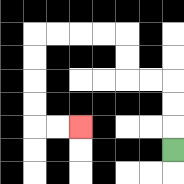{'start': '[7, 6]', 'end': '[3, 5]', 'path_directions': 'U,U,U,L,L,U,U,L,L,L,L,D,D,D,D,R,R', 'path_coordinates': '[[7, 6], [7, 5], [7, 4], [7, 3], [6, 3], [5, 3], [5, 2], [5, 1], [4, 1], [3, 1], [2, 1], [1, 1], [1, 2], [1, 3], [1, 4], [1, 5], [2, 5], [3, 5]]'}